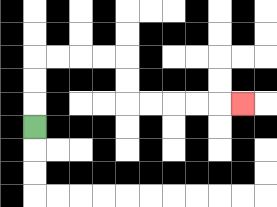{'start': '[1, 5]', 'end': '[10, 4]', 'path_directions': 'U,U,U,R,R,R,R,D,D,R,R,R,R,R', 'path_coordinates': '[[1, 5], [1, 4], [1, 3], [1, 2], [2, 2], [3, 2], [4, 2], [5, 2], [5, 3], [5, 4], [6, 4], [7, 4], [8, 4], [9, 4], [10, 4]]'}